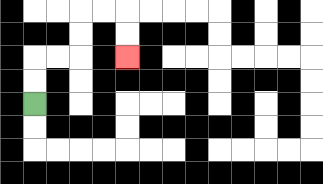{'start': '[1, 4]', 'end': '[5, 2]', 'path_directions': 'U,U,R,R,U,U,R,R,D,D', 'path_coordinates': '[[1, 4], [1, 3], [1, 2], [2, 2], [3, 2], [3, 1], [3, 0], [4, 0], [5, 0], [5, 1], [5, 2]]'}